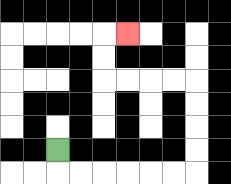{'start': '[2, 6]', 'end': '[5, 1]', 'path_directions': 'D,R,R,R,R,R,R,U,U,U,U,L,L,L,L,U,U,R', 'path_coordinates': '[[2, 6], [2, 7], [3, 7], [4, 7], [5, 7], [6, 7], [7, 7], [8, 7], [8, 6], [8, 5], [8, 4], [8, 3], [7, 3], [6, 3], [5, 3], [4, 3], [4, 2], [4, 1], [5, 1]]'}